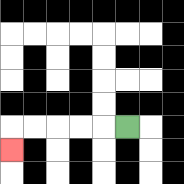{'start': '[5, 5]', 'end': '[0, 6]', 'path_directions': 'L,L,L,L,L,D', 'path_coordinates': '[[5, 5], [4, 5], [3, 5], [2, 5], [1, 5], [0, 5], [0, 6]]'}